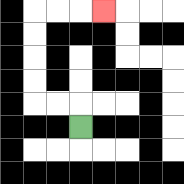{'start': '[3, 5]', 'end': '[4, 0]', 'path_directions': 'U,L,L,U,U,U,U,R,R,R', 'path_coordinates': '[[3, 5], [3, 4], [2, 4], [1, 4], [1, 3], [1, 2], [1, 1], [1, 0], [2, 0], [3, 0], [4, 0]]'}